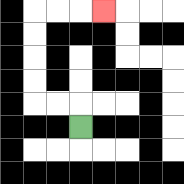{'start': '[3, 5]', 'end': '[4, 0]', 'path_directions': 'U,L,L,U,U,U,U,R,R,R', 'path_coordinates': '[[3, 5], [3, 4], [2, 4], [1, 4], [1, 3], [1, 2], [1, 1], [1, 0], [2, 0], [3, 0], [4, 0]]'}